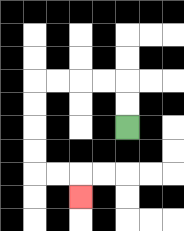{'start': '[5, 5]', 'end': '[3, 8]', 'path_directions': 'U,U,L,L,L,L,D,D,D,D,R,R,D', 'path_coordinates': '[[5, 5], [5, 4], [5, 3], [4, 3], [3, 3], [2, 3], [1, 3], [1, 4], [1, 5], [1, 6], [1, 7], [2, 7], [3, 7], [3, 8]]'}